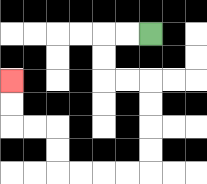{'start': '[6, 1]', 'end': '[0, 3]', 'path_directions': 'L,L,D,D,R,R,D,D,D,D,L,L,L,L,U,U,L,L,U,U', 'path_coordinates': '[[6, 1], [5, 1], [4, 1], [4, 2], [4, 3], [5, 3], [6, 3], [6, 4], [6, 5], [6, 6], [6, 7], [5, 7], [4, 7], [3, 7], [2, 7], [2, 6], [2, 5], [1, 5], [0, 5], [0, 4], [0, 3]]'}